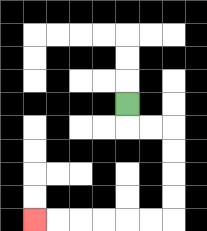{'start': '[5, 4]', 'end': '[1, 9]', 'path_directions': 'D,R,R,D,D,D,D,L,L,L,L,L,L', 'path_coordinates': '[[5, 4], [5, 5], [6, 5], [7, 5], [7, 6], [7, 7], [7, 8], [7, 9], [6, 9], [5, 9], [4, 9], [3, 9], [2, 9], [1, 9]]'}